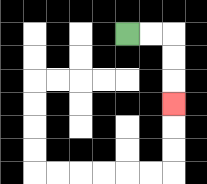{'start': '[5, 1]', 'end': '[7, 4]', 'path_directions': 'R,R,D,D,D', 'path_coordinates': '[[5, 1], [6, 1], [7, 1], [7, 2], [7, 3], [7, 4]]'}